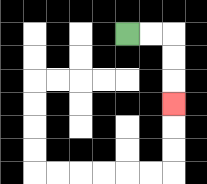{'start': '[5, 1]', 'end': '[7, 4]', 'path_directions': 'R,R,D,D,D', 'path_coordinates': '[[5, 1], [6, 1], [7, 1], [7, 2], [7, 3], [7, 4]]'}